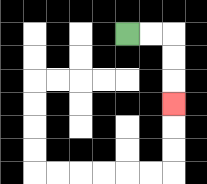{'start': '[5, 1]', 'end': '[7, 4]', 'path_directions': 'R,R,D,D,D', 'path_coordinates': '[[5, 1], [6, 1], [7, 1], [7, 2], [7, 3], [7, 4]]'}